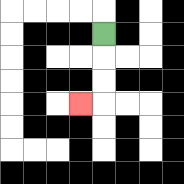{'start': '[4, 1]', 'end': '[3, 4]', 'path_directions': 'D,D,D,L', 'path_coordinates': '[[4, 1], [4, 2], [4, 3], [4, 4], [3, 4]]'}